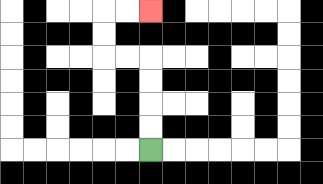{'start': '[6, 6]', 'end': '[6, 0]', 'path_directions': 'U,U,U,U,L,L,U,U,R,R', 'path_coordinates': '[[6, 6], [6, 5], [6, 4], [6, 3], [6, 2], [5, 2], [4, 2], [4, 1], [4, 0], [5, 0], [6, 0]]'}